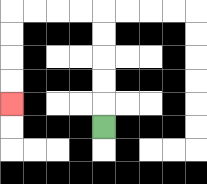{'start': '[4, 5]', 'end': '[0, 4]', 'path_directions': 'U,U,U,U,U,L,L,L,L,D,D,D,D', 'path_coordinates': '[[4, 5], [4, 4], [4, 3], [4, 2], [4, 1], [4, 0], [3, 0], [2, 0], [1, 0], [0, 0], [0, 1], [0, 2], [0, 3], [0, 4]]'}